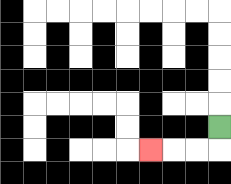{'start': '[9, 5]', 'end': '[6, 6]', 'path_directions': 'D,L,L,L', 'path_coordinates': '[[9, 5], [9, 6], [8, 6], [7, 6], [6, 6]]'}